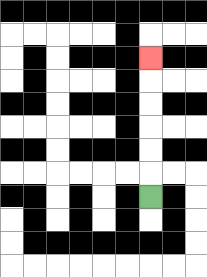{'start': '[6, 8]', 'end': '[6, 2]', 'path_directions': 'U,U,U,U,U,U', 'path_coordinates': '[[6, 8], [6, 7], [6, 6], [6, 5], [6, 4], [6, 3], [6, 2]]'}